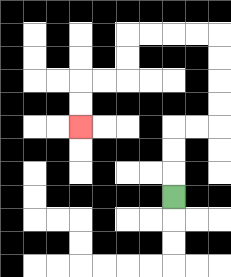{'start': '[7, 8]', 'end': '[3, 5]', 'path_directions': 'U,U,U,R,R,U,U,U,U,L,L,L,L,D,D,L,L,D,D', 'path_coordinates': '[[7, 8], [7, 7], [7, 6], [7, 5], [8, 5], [9, 5], [9, 4], [9, 3], [9, 2], [9, 1], [8, 1], [7, 1], [6, 1], [5, 1], [5, 2], [5, 3], [4, 3], [3, 3], [3, 4], [3, 5]]'}